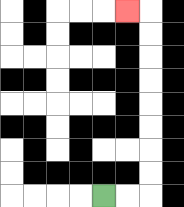{'start': '[4, 8]', 'end': '[5, 0]', 'path_directions': 'R,R,U,U,U,U,U,U,U,U,L', 'path_coordinates': '[[4, 8], [5, 8], [6, 8], [6, 7], [6, 6], [6, 5], [6, 4], [6, 3], [6, 2], [6, 1], [6, 0], [5, 0]]'}